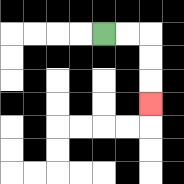{'start': '[4, 1]', 'end': '[6, 4]', 'path_directions': 'R,R,D,D,D', 'path_coordinates': '[[4, 1], [5, 1], [6, 1], [6, 2], [6, 3], [6, 4]]'}